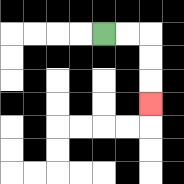{'start': '[4, 1]', 'end': '[6, 4]', 'path_directions': 'R,R,D,D,D', 'path_coordinates': '[[4, 1], [5, 1], [6, 1], [6, 2], [6, 3], [6, 4]]'}